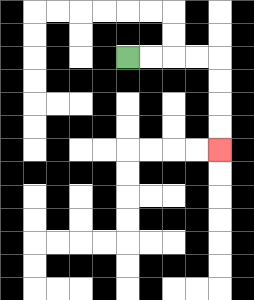{'start': '[5, 2]', 'end': '[9, 6]', 'path_directions': 'R,R,R,R,D,D,D,D', 'path_coordinates': '[[5, 2], [6, 2], [7, 2], [8, 2], [9, 2], [9, 3], [9, 4], [9, 5], [9, 6]]'}